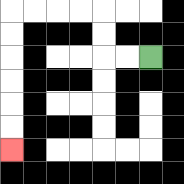{'start': '[6, 2]', 'end': '[0, 6]', 'path_directions': 'L,L,U,U,L,L,L,L,D,D,D,D,D,D', 'path_coordinates': '[[6, 2], [5, 2], [4, 2], [4, 1], [4, 0], [3, 0], [2, 0], [1, 0], [0, 0], [0, 1], [0, 2], [0, 3], [0, 4], [0, 5], [0, 6]]'}